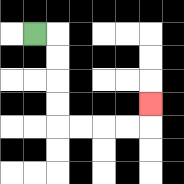{'start': '[1, 1]', 'end': '[6, 4]', 'path_directions': 'R,D,D,D,D,R,R,R,R,U', 'path_coordinates': '[[1, 1], [2, 1], [2, 2], [2, 3], [2, 4], [2, 5], [3, 5], [4, 5], [5, 5], [6, 5], [6, 4]]'}